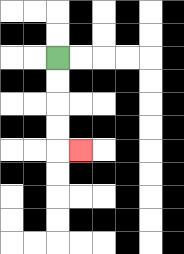{'start': '[2, 2]', 'end': '[3, 6]', 'path_directions': 'D,D,D,D,R', 'path_coordinates': '[[2, 2], [2, 3], [2, 4], [2, 5], [2, 6], [3, 6]]'}